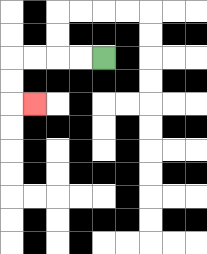{'start': '[4, 2]', 'end': '[1, 4]', 'path_directions': 'L,L,L,L,D,D,R', 'path_coordinates': '[[4, 2], [3, 2], [2, 2], [1, 2], [0, 2], [0, 3], [0, 4], [1, 4]]'}